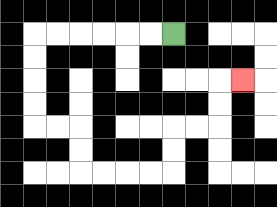{'start': '[7, 1]', 'end': '[10, 3]', 'path_directions': 'L,L,L,L,L,L,D,D,D,D,R,R,D,D,R,R,R,R,U,U,R,R,U,U,R', 'path_coordinates': '[[7, 1], [6, 1], [5, 1], [4, 1], [3, 1], [2, 1], [1, 1], [1, 2], [1, 3], [1, 4], [1, 5], [2, 5], [3, 5], [3, 6], [3, 7], [4, 7], [5, 7], [6, 7], [7, 7], [7, 6], [7, 5], [8, 5], [9, 5], [9, 4], [9, 3], [10, 3]]'}